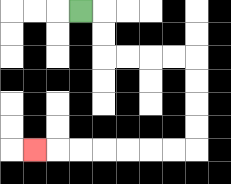{'start': '[3, 0]', 'end': '[1, 6]', 'path_directions': 'R,D,D,R,R,R,R,D,D,D,D,L,L,L,L,L,L,L', 'path_coordinates': '[[3, 0], [4, 0], [4, 1], [4, 2], [5, 2], [6, 2], [7, 2], [8, 2], [8, 3], [8, 4], [8, 5], [8, 6], [7, 6], [6, 6], [5, 6], [4, 6], [3, 6], [2, 6], [1, 6]]'}